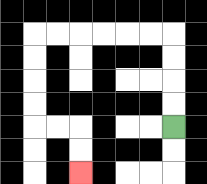{'start': '[7, 5]', 'end': '[3, 7]', 'path_directions': 'U,U,U,U,L,L,L,L,L,L,D,D,D,D,R,R,D,D', 'path_coordinates': '[[7, 5], [7, 4], [7, 3], [7, 2], [7, 1], [6, 1], [5, 1], [4, 1], [3, 1], [2, 1], [1, 1], [1, 2], [1, 3], [1, 4], [1, 5], [2, 5], [3, 5], [3, 6], [3, 7]]'}